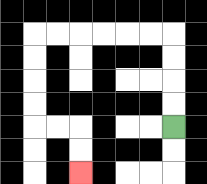{'start': '[7, 5]', 'end': '[3, 7]', 'path_directions': 'U,U,U,U,L,L,L,L,L,L,D,D,D,D,R,R,D,D', 'path_coordinates': '[[7, 5], [7, 4], [7, 3], [7, 2], [7, 1], [6, 1], [5, 1], [4, 1], [3, 1], [2, 1], [1, 1], [1, 2], [1, 3], [1, 4], [1, 5], [2, 5], [3, 5], [3, 6], [3, 7]]'}